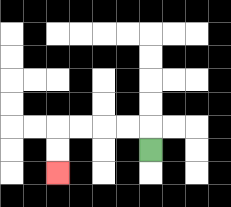{'start': '[6, 6]', 'end': '[2, 7]', 'path_directions': 'U,L,L,L,L,D,D', 'path_coordinates': '[[6, 6], [6, 5], [5, 5], [4, 5], [3, 5], [2, 5], [2, 6], [2, 7]]'}